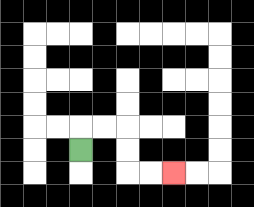{'start': '[3, 6]', 'end': '[7, 7]', 'path_directions': 'U,R,R,D,D,R,R', 'path_coordinates': '[[3, 6], [3, 5], [4, 5], [5, 5], [5, 6], [5, 7], [6, 7], [7, 7]]'}